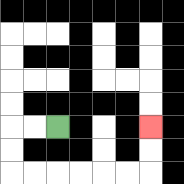{'start': '[2, 5]', 'end': '[6, 5]', 'path_directions': 'L,L,D,D,R,R,R,R,R,R,U,U', 'path_coordinates': '[[2, 5], [1, 5], [0, 5], [0, 6], [0, 7], [1, 7], [2, 7], [3, 7], [4, 7], [5, 7], [6, 7], [6, 6], [6, 5]]'}